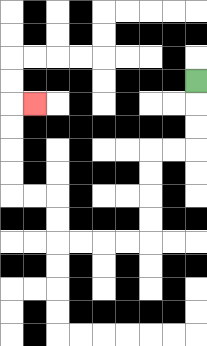{'start': '[8, 3]', 'end': '[1, 4]', 'path_directions': 'D,D,D,L,L,D,D,D,D,L,L,L,L,U,U,L,L,U,U,U,U,R', 'path_coordinates': '[[8, 3], [8, 4], [8, 5], [8, 6], [7, 6], [6, 6], [6, 7], [6, 8], [6, 9], [6, 10], [5, 10], [4, 10], [3, 10], [2, 10], [2, 9], [2, 8], [1, 8], [0, 8], [0, 7], [0, 6], [0, 5], [0, 4], [1, 4]]'}